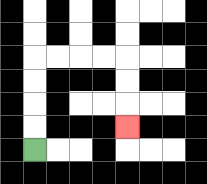{'start': '[1, 6]', 'end': '[5, 5]', 'path_directions': 'U,U,U,U,R,R,R,R,D,D,D', 'path_coordinates': '[[1, 6], [1, 5], [1, 4], [1, 3], [1, 2], [2, 2], [3, 2], [4, 2], [5, 2], [5, 3], [5, 4], [5, 5]]'}